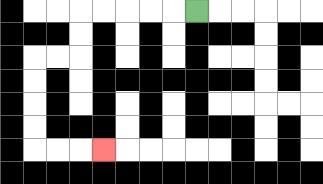{'start': '[8, 0]', 'end': '[4, 6]', 'path_directions': 'L,L,L,L,L,D,D,L,L,D,D,D,D,R,R,R', 'path_coordinates': '[[8, 0], [7, 0], [6, 0], [5, 0], [4, 0], [3, 0], [3, 1], [3, 2], [2, 2], [1, 2], [1, 3], [1, 4], [1, 5], [1, 6], [2, 6], [3, 6], [4, 6]]'}